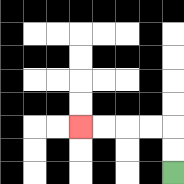{'start': '[7, 7]', 'end': '[3, 5]', 'path_directions': 'U,U,L,L,L,L', 'path_coordinates': '[[7, 7], [7, 6], [7, 5], [6, 5], [5, 5], [4, 5], [3, 5]]'}